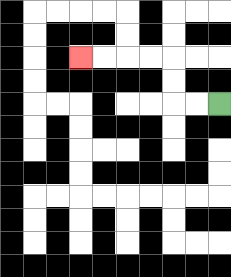{'start': '[9, 4]', 'end': '[3, 2]', 'path_directions': 'L,L,U,U,L,L,L,L', 'path_coordinates': '[[9, 4], [8, 4], [7, 4], [7, 3], [7, 2], [6, 2], [5, 2], [4, 2], [3, 2]]'}